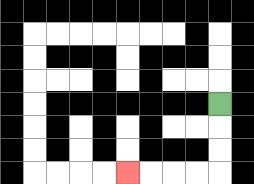{'start': '[9, 4]', 'end': '[5, 7]', 'path_directions': 'D,D,D,L,L,L,L', 'path_coordinates': '[[9, 4], [9, 5], [9, 6], [9, 7], [8, 7], [7, 7], [6, 7], [5, 7]]'}